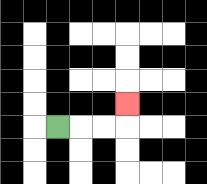{'start': '[2, 5]', 'end': '[5, 4]', 'path_directions': 'R,R,R,U', 'path_coordinates': '[[2, 5], [3, 5], [4, 5], [5, 5], [5, 4]]'}